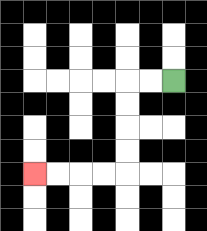{'start': '[7, 3]', 'end': '[1, 7]', 'path_directions': 'L,L,D,D,D,D,L,L,L,L', 'path_coordinates': '[[7, 3], [6, 3], [5, 3], [5, 4], [5, 5], [5, 6], [5, 7], [4, 7], [3, 7], [2, 7], [1, 7]]'}